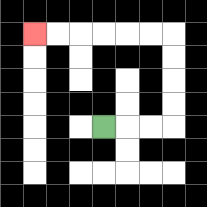{'start': '[4, 5]', 'end': '[1, 1]', 'path_directions': 'R,R,R,U,U,U,U,L,L,L,L,L,L', 'path_coordinates': '[[4, 5], [5, 5], [6, 5], [7, 5], [7, 4], [7, 3], [7, 2], [7, 1], [6, 1], [5, 1], [4, 1], [3, 1], [2, 1], [1, 1]]'}